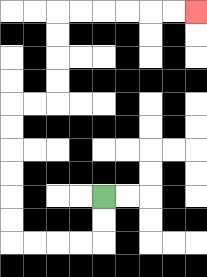{'start': '[4, 8]', 'end': '[8, 0]', 'path_directions': 'D,D,L,L,L,L,U,U,U,U,U,U,R,R,U,U,U,U,R,R,R,R,R,R', 'path_coordinates': '[[4, 8], [4, 9], [4, 10], [3, 10], [2, 10], [1, 10], [0, 10], [0, 9], [0, 8], [0, 7], [0, 6], [0, 5], [0, 4], [1, 4], [2, 4], [2, 3], [2, 2], [2, 1], [2, 0], [3, 0], [4, 0], [5, 0], [6, 0], [7, 0], [8, 0]]'}